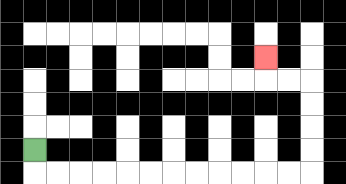{'start': '[1, 6]', 'end': '[11, 2]', 'path_directions': 'D,R,R,R,R,R,R,R,R,R,R,R,R,U,U,U,U,L,L,U', 'path_coordinates': '[[1, 6], [1, 7], [2, 7], [3, 7], [4, 7], [5, 7], [6, 7], [7, 7], [8, 7], [9, 7], [10, 7], [11, 7], [12, 7], [13, 7], [13, 6], [13, 5], [13, 4], [13, 3], [12, 3], [11, 3], [11, 2]]'}